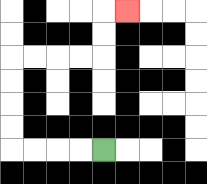{'start': '[4, 6]', 'end': '[5, 0]', 'path_directions': 'L,L,L,L,U,U,U,U,R,R,R,R,U,U,R', 'path_coordinates': '[[4, 6], [3, 6], [2, 6], [1, 6], [0, 6], [0, 5], [0, 4], [0, 3], [0, 2], [1, 2], [2, 2], [3, 2], [4, 2], [4, 1], [4, 0], [5, 0]]'}